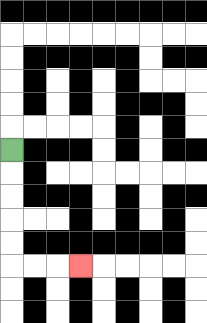{'start': '[0, 6]', 'end': '[3, 11]', 'path_directions': 'D,D,D,D,D,R,R,R', 'path_coordinates': '[[0, 6], [0, 7], [0, 8], [0, 9], [0, 10], [0, 11], [1, 11], [2, 11], [3, 11]]'}